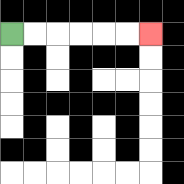{'start': '[0, 1]', 'end': '[6, 1]', 'path_directions': 'R,R,R,R,R,R', 'path_coordinates': '[[0, 1], [1, 1], [2, 1], [3, 1], [4, 1], [5, 1], [6, 1]]'}